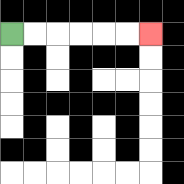{'start': '[0, 1]', 'end': '[6, 1]', 'path_directions': 'R,R,R,R,R,R', 'path_coordinates': '[[0, 1], [1, 1], [2, 1], [3, 1], [4, 1], [5, 1], [6, 1]]'}